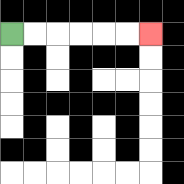{'start': '[0, 1]', 'end': '[6, 1]', 'path_directions': 'R,R,R,R,R,R', 'path_coordinates': '[[0, 1], [1, 1], [2, 1], [3, 1], [4, 1], [5, 1], [6, 1]]'}